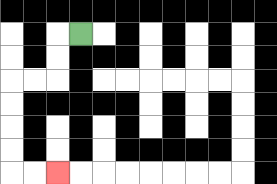{'start': '[3, 1]', 'end': '[2, 7]', 'path_directions': 'L,D,D,L,L,D,D,D,D,R,R', 'path_coordinates': '[[3, 1], [2, 1], [2, 2], [2, 3], [1, 3], [0, 3], [0, 4], [0, 5], [0, 6], [0, 7], [1, 7], [2, 7]]'}